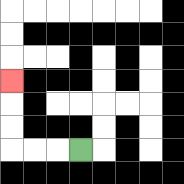{'start': '[3, 6]', 'end': '[0, 3]', 'path_directions': 'L,L,L,U,U,U', 'path_coordinates': '[[3, 6], [2, 6], [1, 6], [0, 6], [0, 5], [0, 4], [0, 3]]'}